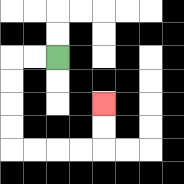{'start': '[2, 2]', 'end': '[4, 4]', 'path_directions': 'L,L,D,D,D,D,R,R,R,R,U,U', 'path_coordinates': '[[2, 2], [1, 2], [0, 2], [0, 3], [0, 4], [0, 5], [0, 6], [1, 6], [2, 6], [3, 6], [4, 6], [4, 5], [4, 4]]'}